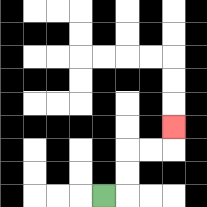{'start': '[4, 8]', 'end': '[7, 5]', 'path_directions': 'R,U,U,R,R,U', 'path_coordinates': '[[4, 8], [5, 8], [5, 7], [5, 6], [6, 6], [7, 6], [7, 5]]'}